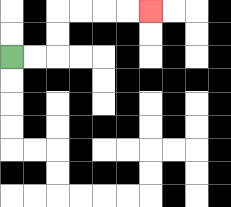{'start': '[0, 2]', 'end': '[6, 0]', 'path_directions': 'R,R,U,U,R,R,R,R', 'path_coordinates': '[[0, 2], [1, 2], [2, 2], [2, 1], [2, 0], [3, 0], [4, 0], [5, 0], [6, 0]]'}